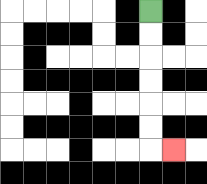{'start': '[6, 0]', 'end': '[7, 6]', 'path_directions': 'D,D,D,D,D,D,R', 'path_coordinates': '[[6, 0], [6, 1], [6, 2], [6, 3], [6, 4], [6, 5], [6, 6], [7, 6]]'}